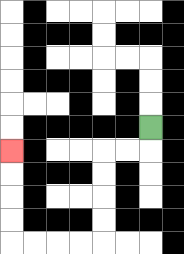{'start': '[6, 5]', 'end': '[0, 6]', 'path_directions': 'D,L,L,D,D,D,D,L,L,L,L,U,U,U,U', 'path_coordinates': '[[6, 5], [6, 6], [5, 6], [4, 6], [4, 7], [4, 8], [4, 9], [4, 10], [3, 10], [2, 10], [1, 10], [0, 10], [0, 9], [0, 8], [0, 7], [0, 6]]'}